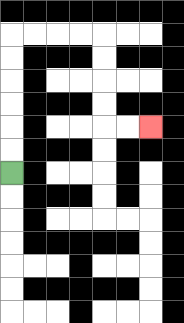{'start': '[0, 7]', 'end': '[6, 5]', 'path_directions': 'U,U,U,U,U,U,R,R,R,R,D,D,D,D,R,R', 'path_coordinates': '[[0, 7], [0, 6], [0, 5], [0, 4], [0, 3], [0, 2], [0, 1], [1, 1], [2, 1], [3, 1], [4, 1], [4, 2], [4, 3], [4, 4], [4, 5], [5, 5], [6, 5]]'}